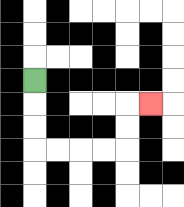{'start': '[1, 3]', 'end': '[6, 4]', 'path_directions': 'D,D,D,R,R,R,R,U,U,R', 'path_coordinates': '[[1, 3], [1, 4], [1, 5], [1, 6], [2, 6], [3, 6], [4, 6], [5, 6], [5, 5], [5, 4], [6, 4]]'}